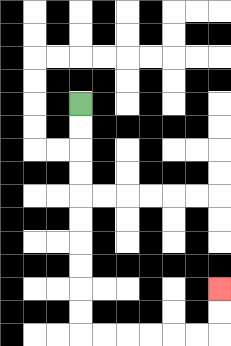{'start': '[3, 4]', 'end': '[9, 12]', 'path_directions': 'D,D,D,D,D,D,D,D,D,D,R,R,R,R,R,R,U,U', 'path_coordinates': '[[3, 4], [3, 5], [3, 6], [3, 7], [3, 8], [3, 9], [3, 10], [3, 11], [3, 12], [3, 13], [3, 14], [4, 14], [5, 14], [6, 14], [7, 14], [8, 14], [9, 14], [9, 13], [9, 12]]'}